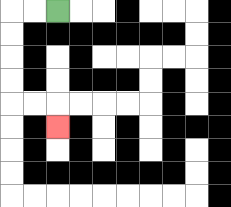{'start': '[2, 0]', 'end': '[2, 5]', 'path_directions': 'L,L,D,D,D,D,R,R,D', 'path_coordinates': '[[2, 0], [1, 0], [0, 0], [0, 1], [0, 2], [0, 3], [0, 4], [1, 4], [2, 4], [2, 5]]'}